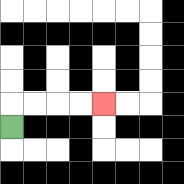{'start': '[0, 5]', 'end': '[4, 4]', 'path_directions': 'U,R,R,R,R', 'path_coordinates': '[[0, 5], [0, 4], [1, 4], [2, 4], [3, 4], [4, 4]]'}